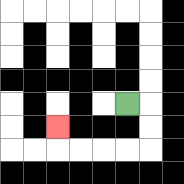{'start': '[5, 4]', 'end': '[2, 5]', 'path_directions': 'R,D,D,L,L,L,L,U', 'path_coordinates': '[[5, 4], [6, 4], [6, 5], [6, 6], [5, 6], [4, 6], [3, 6], [2, 6], [2, 5]]'}